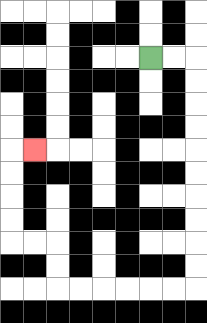{'start': '[6, 2]', 'end': '[1, 6]', 'path_directions': 'R,R,D,D,D,D,D,D,D,D,D,D,L,L,L,L,L,L,U,U,L,L,U,U,U,U,R', 'path_coordinates': '[[6, 2], [7, 2], [8, 2], [8, 3], [8, 4], [8, 5], [8, 6], [8, 7], [8, 8], [8, 9], [8, 10], [8, 11], [8, 12], [7, 12], [6, 12], [5, 12], [4, 12], [3, 12], [2, 12], [2, 11], [2, 10], [1, 10], [0, 10], [0, 9], [0, 8], [0, 7], [0, 6], [1, 6]]'}